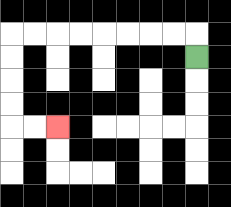{'start': '[8, 2]', 'end': '[2, 5]', 'path_directions': 'U,L,L,L,L,L,L,L,L,D,D,D,D,R,R', 'path_coordinates': '[[8, 2], [8, 1], [7, 1], [6, 1], [5, 1], [4, 1], [3, 1], [2, 1], [1, 1], [0, 1], [0, 2], [0, 3], [0, 4], [0, 5], [1, 5], [2, 5]]'}